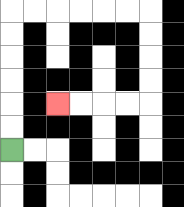{'start': '[0, 6]', 'end': '[2, 4]', 'path_directions': 'U,U,U,U,U,U,R,R,R,R,R,R,D,D,D,D,L,L,L,L', 'path_coordinates': '[[0, 6], [0, 5], [0, 4], [0, 3], [0, 2], [0, 1], [0, 0], [1, 0], [2, 0], [3, 0], [4, 0], [5, 0], [6, 0], [6, 1], [6, 2], [6, 3], [6, 4], [5, 4], [4, 4], [3, 4], [2, 4]]'}